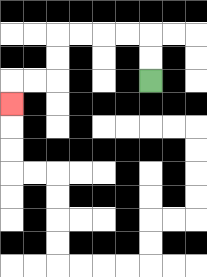{'start': '[6, 3]', 'end': '[0, 4]', 'path_directions': 'U,U,L,L,L,L,D,D,L,L,D', 'path_coordinates': '[[6, 3], [6, 2], [6, 1], [5, 1], [4, 1], [3, 1], [2, 1], [2, 2], [2, 3], [1, 3], [0, 3], [0, 4]]'}